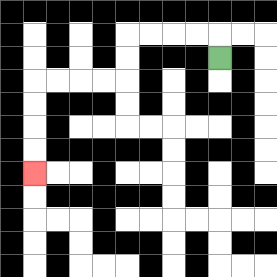{'start': '[9, 2]', 'end': '[1, 7]', 'path_directions': 'U,L,L,L,L,D,D,L,L,L,L,D,D,D,D', 'path_coordinates': '[[9, 2], [9, 1], [8, 1], [7, 1], [6, 1], [5, 1], [5, 2], [5, 3], [4, 3], [3, 3], [2, 3], [1, 3], [1, 4], [1, 5], [1, 6], [1, 7]]'}